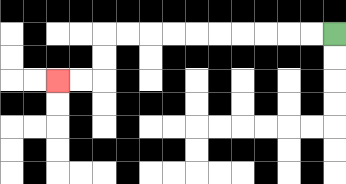{'start': '[14, 1]', 'end': '[2, 3]', 'path_directions': 'L,L,L,L,L,L,L,L,L,L,D,D,L,L', 'path_coordinates': '[[14, 1], [13, 1], [12, 1], [11, 1], [10, 1], [9, 1], [8, 1], [7, 1], [6, 1], [5, 1], [4, 1], [4, 2], [4, 3], [3, 3], [2, 3]]'}